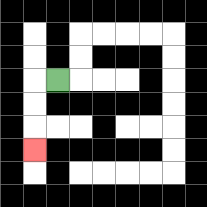{'start': '[2, 3]', 'end': '[1, 6]', 'path_directions': 'L,D,D,D', 'path_coordinates': '[[2, 3], [1, 3], [1, 4], [1, 5], [1, 6]]'}